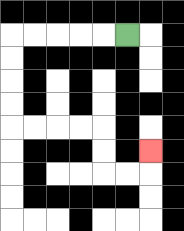{'start': '[5, 1]', 'end': '[6, 6]', 'path_directions': 'L,L,L,L,L,D,D,D,D,R,R,R,R,D,D,R,R,U', 'path_coordinates': '[[5, 1], [4, 1], [3, 1], [2, 1], [1, 1], [0, 1], [0, 2], [0, 3], [0, 4], [0, 5], [1, 5], [2, 5], [3, 5], [4, 5], [4, 6], [4, 7], [5, 7], [6, 7], [6, 6]]'}